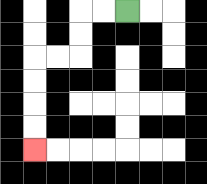{'start': '[5, 0]', 'end': '[1, 6]', 'path_directions': 'L,L,D,D,L,L,D,D,D,D', 'path_coordinates': '[[5, 0], [4, 0], [3, 0], [3, 1], [3, 2], [2, 2], [1, 2], [1, 3], [1, 4], [1, 5], [1, 6]]'}